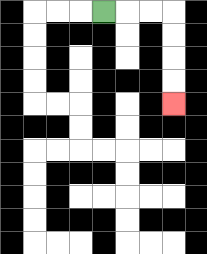{'start': '[4, 0]', 'end': '[7, 4]', 'path_directions': 'R,R,R,D,D,D,D', 'path_coordinates': '[[4, 0], [5, 0], [6, 0], [7, 0], [7, 1], [7, 2], [7, 3], [7, 4]]'}